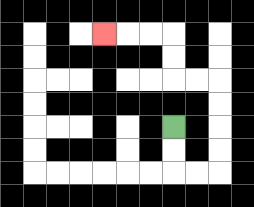{'start': '[7, 5]', 'end': '[4, 1]', 'path_directions': 'D,D,R,R,U,U,U,U,L,L,U,U,L,L,L', 'path_coordinates': '[[7, 5], [7, 6], [7, 7], [8, 7], [9, 7], [9, 6], [9, 5], [9, 4], [9, 3], [8, 3], [7, 3], [7, 2], [7, 1], [6, 1], [5, 1], [4, 1]]'}